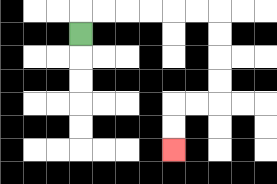{'start': '[3, 1]', 'end': '[7, 6]', 'path_directions': 'U,R,R,R,R,R,R,D,D,D,D,L,L,D,D', 'path_coordinates': '[[3, 1], [3, 0], [4, 0], [5, 0], [6, 0], [7, 0], [8, 0], [9, 0], [9, 1], [9, 2], [9, 3], [9, 4], [8, 4], [7, 4], [7, 5], [7, 6]]'}